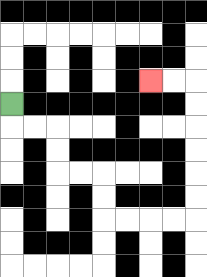{'start': '[0, 4]', 'end': '[6, 3]', 'path_directions': 'D,R,R,D,D,R,R,D,D,R,R,R,R,U,U,U,U,U,U,L,L', 'path_coordinates': '[[0, 4], [0, 5], [1, 5], [2, 5], [2, 6], [2, 7], [3, 7], [4, 7], [4, 8], [4, 9], [5, 9], [6, 9], [7, 9], [8, 9], [8, 8], [8, 7], [8, 6], [8, 5], [8, 4], [8, 3], [7, 3], [6, 3]]'}